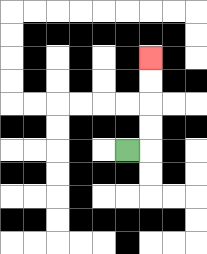{'start': '[5, 6]', 'end': '[6, 2]', 'path_directions': 'R,U,U,U,U', 'path_coordinates': '[[5, 6], [6, 6], [6, 5], [6, 4], [6, 3], [6, 2]]'}